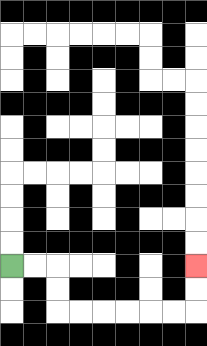{'start': '[0, 11]', 'end': '[8, 11]', 'path_directions': 'R,R,D,D,R,R,R,R,R,R,U,U', 'path_coordinates': '[[0, 11], [1, 11], [2, 11], [2, 12], [2, 13], [3, 13], [4, 13], [5, 13], [6, 13], [7, 13], [8, 13], [8, 12], [8, 11]]'}